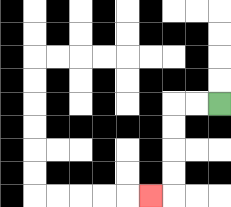{'start': '[9, 4]', 'end': '[6, 8]', 'path_directions': 'L,L,D,D,D,D,L', 'path_coordinates': '[[9, 4], [8, 4], [7, 4], [7, 5], [7, 6], [7, 7], [7, 8], [6, 8]]'}